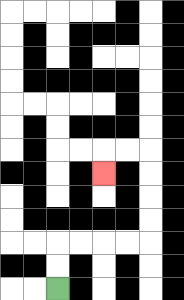{'start': '[2, 12]', 'end': '[4, 7]', 'path_directions': 'U,U,R,R,R,R,U,U,U,U,L,L,D', 'path_coordinates': '[[2, 12], [2, 11], [2, 10], [3, 10], [4, 10], [5, 10], [6, 10], [6, 9], [6, 8], [6, 7], [6, 6], [5, 6], [4, 6], [4, 7]]'}